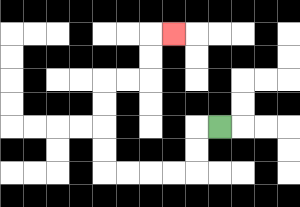{'start': '[9, 5]', 'end': '[7, 1]', 'path_directions': 'L,D,D,L,L,L,L,U,U,U,U,R,R,U,U,R', 'path_coordinates': '[[9, 5], [8, 5], [8, 6], [8, 7], [7, 7], [6, 7], [5, 7], [4, 7], [4, 6], [4, 5], [4, 4], [4, 3], [5, 3], [6, 3], [6, 2], [6, 1], [7, 1]]'}